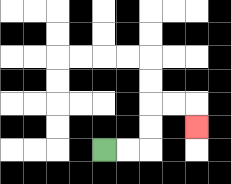{'start': '[4, 6]', 'end': '[8, 5]', 'path_directions': 'R,R,U,U,R,R,D', 'path_coordinates': '[[4, 6], [5, 6], [6, 6], [6, 5], [6, 4], [7, 4], [8, 4], [8, 5]]'}